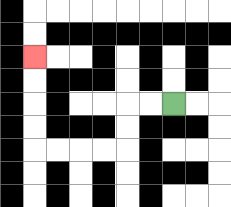{'start': '[7, 4]', 'end': '[1, 2]', 'path_directions': 'L,L,D,D,L,L,L,L,U,U,U,U', 'path_coordinates': '[[7, 4], [6, 4], [5, 4], [5, 5], [5, 6], [4, 6], [3, 6], [2, 6], [1, 6], [1, 5], [1, 4], [1, 3], [1, 2]]'}